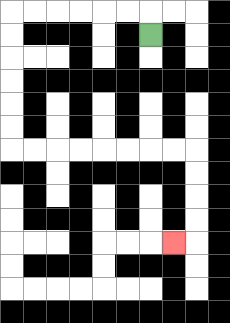{'start': '[6, 1]', 'end': '[7, 10]', 'path_directions': 'U,L,L,L,L,L,L,D,D,D,D,D,D,R,R,R,R,R,R,R,R,D,D,D,D,L', 'path_coordinates': '[[6, 1], [6, 0], [5, 0], [4, 0], [3, 0], [2, 0], [1, 0], [0, 0], [0, 1], [0, 2], [0, 3], [0, 4], [0, 5], [0, 6], [1, 6], [2, 6], [3, 6], [4, 6], [5, 6], [6, 6], [7, 6], [8, 6], [8, 7], [8, 8], [8, 9], [8, 10], [7, 10]]'}